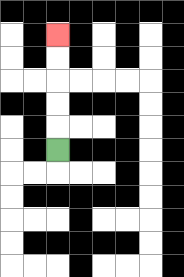{'start': '[2, 6]', 'end': '[2, 1]', 'path_directions': 'U,U,U,U,U', 'path_coordinates': '[[2, 6], [2, 5], [2, 4], [2, 3], [2, 2], [2, 1]]'}